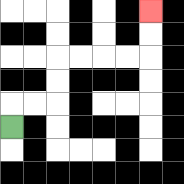{'start': '[0, 5]', 'end': '[6, 0]', 'path_directions': 'U,R,R,U,U,R,R,R,R,U,U', 'path_coordinates': '[[0, 5], [0, 4], [1, 4], [2, 4], [2, 3], [2, 2], [3, 2], [4, 2], [5, 2], [6, 2], [6, 1], [6, 0]]'}